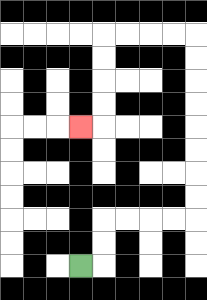{'start': '[3, 11]', 'end': '[3, 5]', 'path_directions': 'R,U,U,R,R,R,R,U,U,U,U,U,U,U,U,L,L,L,L,D,D,D,D,L', 'path_coordinates': '[[3, 11], [4, 11], [4, 10], [4, 9], [5, 9], [6, 9], [7, 9], [8, 9], [8, 8], [8, 7], [8, 6], [8, 5], [8, 4], [8, 3], [8, 2], [8, 1], [7, 1], [6, 1], [5, 1], [4, 1], [4, 2], [4, 3], [4, 4], [4, 5], [3, 5]]'}